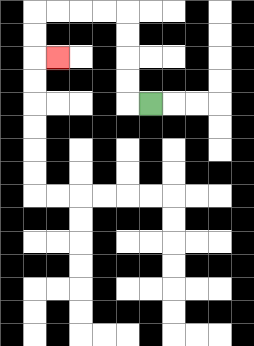{'start': '[6, 4]', 'end': '[2, 2]', 'path_directions': 'L,U,U,U,U,L,L,L,L,D,D,R', 'path_coordinates': '[[6, 4], [5, 4], [5, 3], [5, 2], [5, 1], [5, 0], [4, 0], [3, 0], [2, 0], [1, 0], [1, 1], [1, 2], [2, 2]]'}